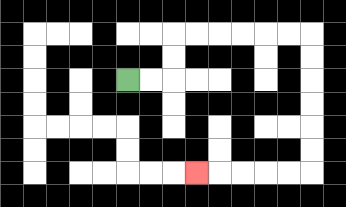{'start': '[5, 3]', 'end': '[8, 7]', 'path_directions': 'R,R,U,U,R,R,R,R,R,R,D,D,D,D,D,D,L,L,L,L,L', 'path_coordinates': '[[5, 3], [6, 3], [7, 3], [7, 2], [7, 1], [8, 1], [9, 1], [10, 1], [11, 1], [12, 1], [13, 1], [13, 2], [13, 3], [13, 4], [13, 5], [13, 6], [13, 7], [12, 7], [11, 7], [10, 7], [9, 7], [8, 7]]'}